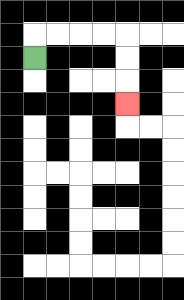{'start': '[1, 2]', 'end': '[5, 4]', 'path_directions': 'U,R,R,R,R,D,D,D', 'path_coordinates': '[[1, 2], [1, 1], [2, 1], [3, 1], [4, 1], [5, 1], [5, 2], [5, 3], [5, 4]]'}